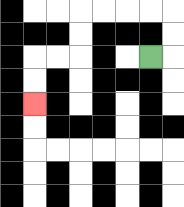{'start': '[6, 2]', 'end': '[1, 4]', 'path_directions': 'R,U,U,L,L,L,L,D,D,L,L,D,D', 'path_coordinates': '[[6, 2], [7, 2], [7, 1], [7, 0], [6, 0], [5, 0], [4, 0], [3, 0], [3, 1], [3, 2], [2, 2], [1, 2], [1, 3], [1, 4]]'}